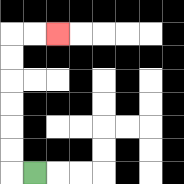{'start': '[1, 7]', 'end': '[2, 1]', 'path_directions': 'L,U,U,U,U,U,U,R,R', 'path_coordinates': '[[1, 7], [0, 7], [0, 6], [0, 5], [0, 4], [0, 3], [0, 2], [0, 1], [1, 1], [2, 1]]'}